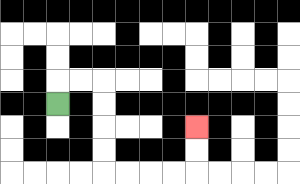{'start': '[2, 4]', 'end': '[8, 5]', 'path_directions': 'U,R,R,D,D,D,D,R,R,R,R,U,U', 'path_coordinates': '[[2, 4], [2, 3], [3, 3], [4, 3], [4, 4], [4, 5], [4, 6], [4, 7], [5, 7], [6, 7], [7, 7], [8, 7], [8, 6], [8, 5]]'}